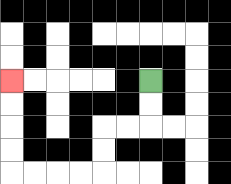{'start': '[6, 3]', 'end': '[0, 3]', 'path_directions': 'D,D,L,L,D,D,L,L,L,L,U,U,U,U', 'path_coordinates': '[[6, 3], [6, 4], [6, 5], [5, 5], [4, 5], [4, 6], [4, 7], [3, 7], [2, 7], [1, 7], [0, 7], [0, 6], [0, 5], [0, 4], [0, 3]]'}